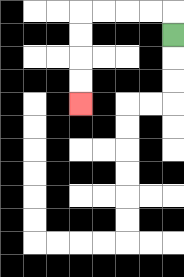{'start': '[7, 1]', 'end': '[3, 4]', 'path_directions': 'U,L,L,L,L,D,D,D,D', 'path_coordinates': '[[7, 1], [7, 0], [6, 0], [5, 0], [4, 0], [3, 0], [3, 1], [3, 2], [3, 3], [3, 4]]'}